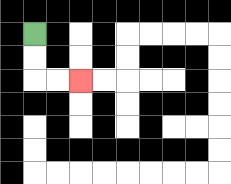{'start': '[1, 1]', 'end': '[3, 3]', 'path_directions': 'D,D,R,R', 'path_coordinates': '[[1, 1], [1, 2], [1, 3], [2, 3], [3, 3]]'}